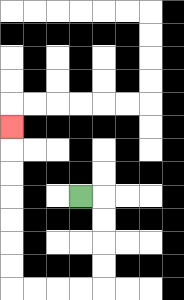{'start': '[3, 8]', 'end': '[0, 5]', 'path_directions': 'R,D,D,D,D,L,L,L,L,U,U,U,U,U,U,U', 'path_coordinates': '[[3, 8], [4, 8], [4, 9], [4, 10], [4, 11], [4, 12], [3, 12], [2, 12], [1, 12], [0, 12], [0, 11], [0, 10], [0, 9], [0, 8], [0, 7], [0, 6], [0, 5]]'}